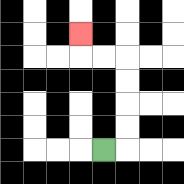{'start': '[4, 6]', 'end': '[3, 1]', 'path_directions': 'R,U,U,U,U,L,L,U', 'path_coordinates': '[[4, 6], [5, 6], [5, 5], [5, 4], [5, 3], [5, 2], [4, 2], [3, 2], [3, 1]]'}